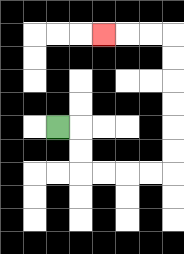{'start': '[2, 5]', 'end': '[4, 1]', 'path_directions': 'R,D,D,R,R,R,R,U,U,U,U,U,U,L,L,L', 'path_coordinates': '[[2, 5], [3, 5], [3, 6], [3, 7], [4, 7], [5, 7], [6, 7], [7, 7], [7, 6], [7, 5], [7, 4], [7, 3], [7, 2], [7, 1], [6, 1], [5, 1], [4, 1]]'}